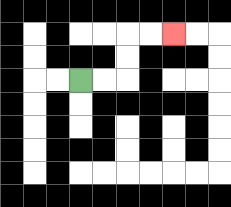{'start': '[3, 3]', 'end': '[7, 1]', 'path_directions': 'R,R,U,U,R,R', 'path_coordinates': '[[3, 3], [4, 3], [5, 3], [5, 2], [5, 1], [6, 1], [7, 1]]'}